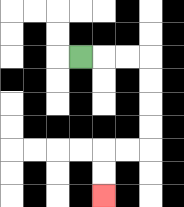{'start': '[3, 2]', 'end': '[4, 8]', 'path_directions': 'R,R,R,D,D,D,D,L,L,D,D', 'path_coordinates': '[[3, 2], [4, 2], [5, 2], [6, 2], [6, 3], [6, 4], [6, 5], [6, 6], [5, 6], [4, 6], [4, 7], [4, 8]]'}